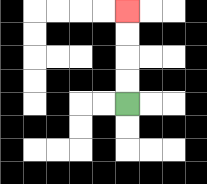{'start': '[5, 4]', 'end': '[5, 0]', 'path_directions': 'U,U,U,U', 'path_coordinates': '[[5, 4], [5, 3], [5, 2], [5, 1], [5, 0]]'}